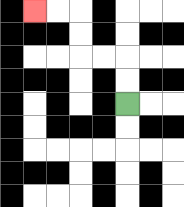{'start': '[5, 4]', 'end': '[1, 0]', 'path_directions': 'U,U,L,L,U,U,L,L', 'path_coordinates': '[[5, 4], [5, 3], [5, 2], [4, 2], [3, 2], [3, 1], [3, 0], [2, 0], [1, 0]]'}